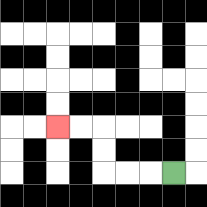{'start': '[7, 7]', 'end': '[2, 5]', 'path_directions': 'L,L,L,U,U,L,L', 'path_coordinates': '[[7, 7], [6, 7], [5, 7], [4, 7], [4, 6], [4, 5], [3, 5], [2, 5]]'}